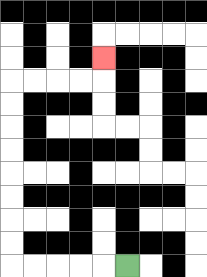{'start': '[5, 11]', 'end': '[4, 2]', 'path_directions': 'L,L,L,L,L,U,U,U,U,U,U,U,U,R,R,R,R,U', 'path_coordinates': '[[5, 11], [4, 11], [3, 11], [2, 11], [1, 11], [0, 11], [0, 10], [0, 9], [0, 8], [0, 7], [0, 6], [0, 5], [0, 4], [0, 3], [1, 3], [2, 3], [3, 3], [4, 3], [4, 2]]'}